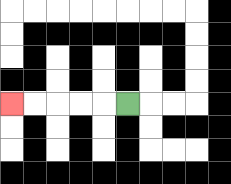{'start': '[5, 4]', 'end': '[0, 4]', 'path_directions': 'L,L,L,L,L', 'path_coordinates': '[[5, 4], [4, 4], [3, 4], [2, 4], [1, 4], [0, 4]]'}